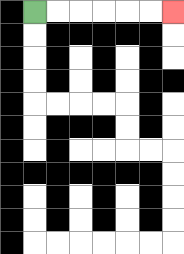{'start': '[1, 0]', 'end': '[7, 0]', 'path_directions': 'R,R,R,R,R,R', 'path_coordinates': '[[1, 0], [2, 0], [3, 0], [4, 0], [5, 0], [6, 0], [7, 0]]'}